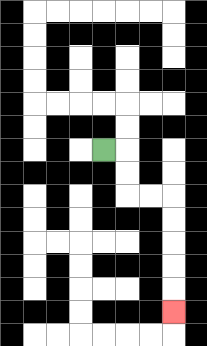{'start': '[4, 6]', 'end': '[7, 13]', 'path_directions': 'R,D,D,R,R,D,D,D,D,D', 'path_coordinates': '[[4, 6], [5, 6], [5, 7], [5, 8], [6, 8], [7, 8], [7, 9], [7, 10], [7, 11], [7, 12], [7, 13]]'}